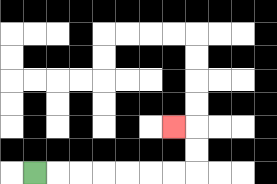{'start': '[1, 7]', 'end': '[7, 5]', 'path_directions': 'R,R,R,R,R,R,R,U,U,L', 'path_coordinates': '[[1, 7], [2, 7], [3, 7], [4, 7], [5, 7], [6, 7], [7, 7], [8, 7], [8, 6], [8, 5], [7, 5]]'}